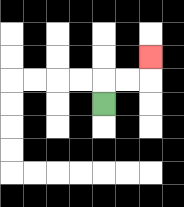{'start': '[4, 4]', 'end': '[6, 2]', 'path_directions': 'U,R,R,U', 'path_coordinates': '[[4, 4], [4, 3], [5, 3], [6, 3], [6, 2]]'}